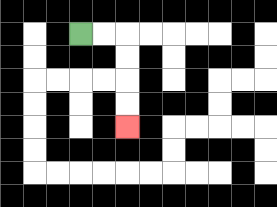{'start': '[3, 1]', 'end': '[5, 5]', 'path_directions': 'R,R,D,D,D,D', 'path_coordinates': '[[3, 1], [4, 1], [5, 1], [5, 2], [5, 3], [5, 4], [5, 5]]'}